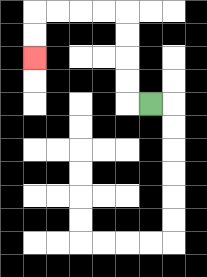{'start': '[6, 4]', 'end': '[1, 2]', 'path_directions': 'L,U,U,U,U,L,L,L,L,D,D', 'path_coordinates': '[[6, 4], [5, 4], [5, 3], [5, 2], [5, 1], [5, 0], [4, 0], [3, 0], [2, 0], [1, 0], [1, 1], [1, 2]]'}